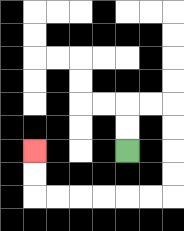{'start': '[5, 6]', 'end': '[1, 6]', 'path_directions': 'U,U,R,R,D,D,D,D,L,L,L,L,L,L,U,U', 'path_coordinates': '[[5, 6], [5, 5], [5, 4], [6, 4], [7, 4], [7, 5], [7, 6], [7, 7], [7, 8], [6, 8], [5, 8], [4, 8], [3, 8], [2, 8], [1, 8], [1, 7], [1, 6]]'}